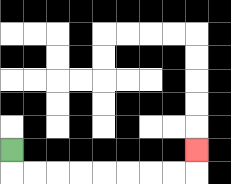{'start': '[0, 6]', 'end': '[8, 6]', 'path_directions': 'D,R,R,R,R,R,R,R,R,U', 'path_coordinates': '[[0, 6], [0, 7], [1, 7], [2, 7], [3, 7], [4, 7], [5, 7], [6, 7], [7, 7], [8, 7], [8, 6]]'}